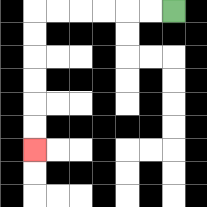{'start': '[7, 0]', 'end': '[1, 6]', 'path_directions': 'L,L,L,L,L,L,D,D,D,D,D,D', 'path_coordinates': '[[7, 0], [6, 0], [5, 0], [4, 0], [3, 0], [2, 0], [1, 0], [1, 1], [1, 2], [1, 3], [1, 4], [1, 5], [1, 6]]'}